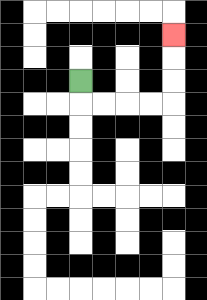{'start': '[3, 3]', 'end': '[7, 1]', 'path_directions': 'D,R,R,R,R,U,U,U', 'path_coordinates': '[[3, 3], [3, 4], [4, 4], [5, 4], [6, 4], [7, 4], [7, 3], [7, 2], [7, 1]]'}